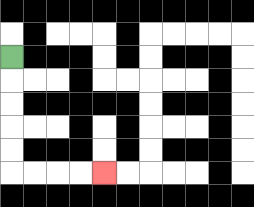{'start': '[0, 2]', 'end': '[4, 7]', 'path_directions': 'D,D,D,D,D,R,R,R,R', 'path_coordinates': '[[0, 2], [0, 3], [0, 4], [0, 5], [0, 6], [0, 7], [1, 7], [2, 7], [3, 7], [4, 7]]'}